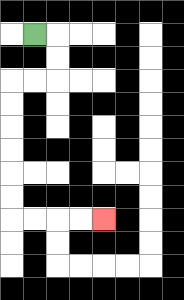{'start': '[1, 1]', 'end': '[4, 9]', 'path_directions': 'R,D,D,L,L,D,D,D,D,D,D,R,R,R,R', 'path_coordinates': '[[1, 1], [2, 1], [2, 2], [2, 3], [1, 3], [0, 3], [0, 4], [0, 5], [0, 6], [0, 7], [0, 8], [0, 9], [1, 9], [2, 9], [3, 9], [4, 9]]'}